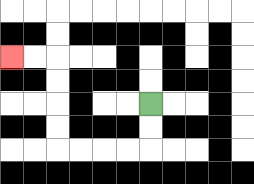{'start': '[6, 4]', 'end': '[0, 2]', 'path_directions': 'D,D,L,L,L,L,U,U,U,U,L,L', 'path_coordinates': '[[6, 4], [6, 5], [6, 6], [5, 6], [4, 6], [3, 6], [2, 6], [2, 5], [2, 4], [2, 3], [2, 2], [1, 2], [0, 2]]'}